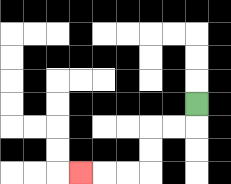{'start': '[8, 4]', 'end': '[3, 7]', 'path_directions': 'D,L,L,D,D,L,L,L', 'path_coordinates': '[[8, 4], [8, 5], [7, 5], [6, 5], [6, 6], [6, 7], [5, 7], [4, 7], [3, 7]]'}